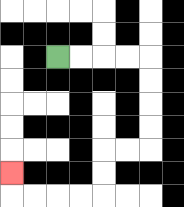{'start': '[2, 2]', 'end': '[0, 7]', 'path_directions': 'R,R,R,R,D,D,D,D,L,L,D,D,L,L,L,L,U', 'path_coordinates': '[[2, 2], [3, 2], [4, 2], [5, 2], [6, 2], [6, 3], [6, 4], [6, 5], [6, 6], [5, 6], [4, 6], [4, 7], [4, 8], [3, 8], [2, 8], [1, 8], [0, 8], [0, 7]]'}